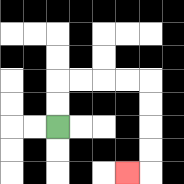{'start': '[2, 5]', 'end': '[5, 7]', 'path_directions': 'U,U,R,R,R,R,D,D,D,D,L', 'path_coordinates': '[[2, 5], [2, 4], [2, 3], [3, 3], [4, 3], [5, 3], [6, 3], [6, 4], [6, 5], [6, 6], [6, 7], [5, 7]]'}